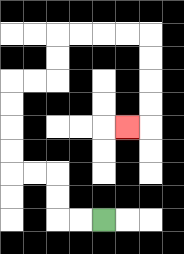{'start': '[4, 9]', 'end': '[5, 5]', 'path_directions': 'L,L,U,U,L,L,U,U,U,U,R,R,U,U,R,R,R,R,D,D,D,D,L', 'path_coordinates': '[[4, 9], [3, 9], [2, 9], [2, 8], [2, 7], [1, 7], [0, 7], [0, 6], [0, 5], [0, 4], [0, 3], [1, 3], [2, 3], [2, 2], [2, 1], [3, 1], [4, 1], [5, 1], [6, 1], [6, 2], [6, 3], [6, 4], [6, 5], [5, 5]]'}